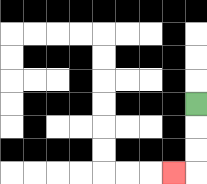{'start': '[8, 4]', 'end': '[7, 7]', 'path_directions': 'D,D,D,L', 'path_coordinates': '[[8, 4], [8, 5], [8, 6], [8, 7], [7, 7]]'}